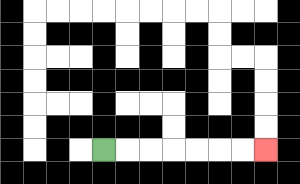{'start': '[4, 6]', 'end': '[11, 6]', 'path_directions': 'R,R,R,R,R,R,R', 'path_coordinates': '[[4, 6], [5, 6], [6, 6], [7, 6], [8, 6], [9, 6], [10, 6], [11, 6]]'}